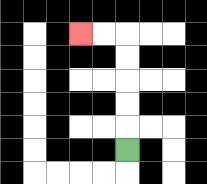{'start': '[5, 6]', 'end': '[3, 1]', 'path_directions': 'U,U,U,U,U,L,L', 'path_coordinates': '[[5, 6], [5, 5], [5, 4], [5, 3], [5, 2], [5, 1], [4, 1], [3, 1]]'}